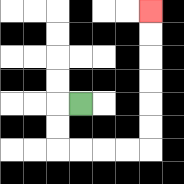{'start': '[3, 4]', 'end': '[6, 0]', 'path_directions': 'L,D,D,R,R,R,R,U,U,U,U,U,U', 'path_coordinates': '[[3, 4], [2, 4], [2, 5], [2, 6], [3, 6], [4, 6], [5, 6], [6, 6], [6, 5], [6, 4], [6, 3], [6, 2], [6, 1], [6, 0]]'}